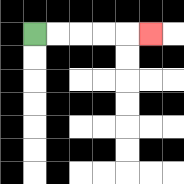{'start': '[1, 1]', 'end': '[6, 1]', 'path_directions': 'R,R,R,R,R', 'path_coordinates': '[[1, 1], [2, 1], [3, 1], [4, 1], [5, 1], [6, 1]]'}